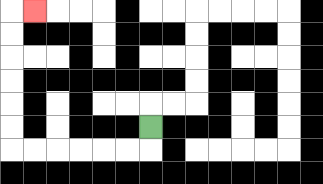{'start': '[6, 5]', 'end': '[1, 0]', 'path_directions': 'D,L,L,L,L,L,L,U,U,U,U,U,U,R', 'path_coordinates': '[[6, 5], [6, 6], [5, 6], [4, 6], [3, 6], [2, 6], [1, 6], [0, 6], [0, 5], [0, 4], [0, 3], [0, 2], [0, 1], [0, 0], [1, 0]]'}